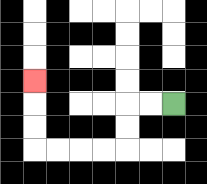{'start': '[7, 4]', 'end': '[1, 3]', 'path_directions': 'L,L,D,D,L,L,L,L,U,U,U', 'path_coordinates': '[[7, 4], [6, 4], [5, 4], [5, 5], [5, 6], [4, 6], [3, 6], [2, 6], [1, 6], [1, 5], [1, 4], [1, 3]]'}